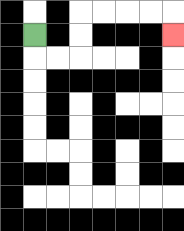{'start': '[1, 1]', 'end': '[7, 1]', 'path_directions': 'D,R,R,U,U,R,R,R,R,D', 'path_coordinates': '[[1, 1], [1, 2], [2, 2], [3, 2], [3, 1], [3, 0], [4, 0], [5, 0], [6, 0], [7, 0], [7, 1]]'}